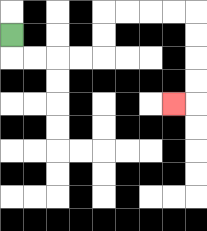{'start': '[0, 1]', 'end': '[7, 4]', 'path_directions': 'D,R,R,R,R,U,U,R,R,R,R,D,D,D,D,L', 'path_coordinates': '[[0, 1], [0, 2], [1, 2], [2, 2], [3, 2], [4, 2], [4, 1], [4, 0], [5, 0], [6, 0], [7, 0], [8, 0], [8, 1], [8, 2], [8, 3], [8, 4], [7, 4]]'}